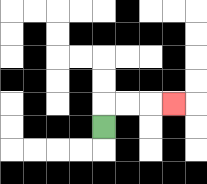{'start': '[4, 5]', 'end': '[7, 4]', 'path_directions': 'U,R,R,R', 'path_coordinates': '[[4, 5], [4, 4], [5, 4], [6, 4], [7, 4]]'}